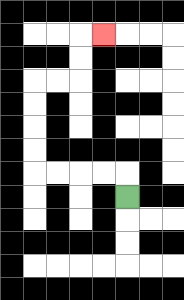{'start': '[5, 8]', 'end': '[4, 1]', 'path_directions': 'U,L,L,L,L,U,U,U,U,R,R,U,U,R', 'path_coordinates': '[[5, 8], [5, 7], [4, 7], [3, 7], [2, 7], [1, 7], [1, 6], [1, 5], [1, 4], [1, 3], [2, 3], [3, 3], [3, 2], [3, 1], [4, 1]]'}